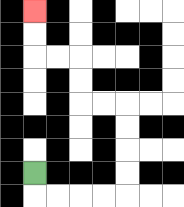{'start': '[1, 7]', 'end': '[1, 0]', 'path_directions': 'D,R,R,R,R,U,U,U,U,L,L,U,U,L,L,U,U', 'path_coordinates': '[[1, 7], [1, 8], [2, 8], [3, 8], [4, 8], [5, 8], [5, 7], [5, 6], [5, 5], [5, 4], [4, 4], [3, 4], [3, 3], [3, 2], [2, 2], [1, 2], [1, 1], [1, 0]]'}